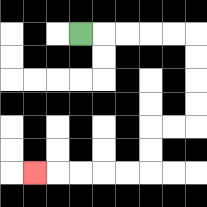{'start': '[3, 1]', 'end': '[1, 7]', 'path_directions': 'R,R,R,R,R,D,D,D,D,L,L,D,D,L,L,L,L,L', 'path_coordinates': '[[3, 1], [4, 1], [5, 1], [6, 1], [7, 1], [8, 1], [8, 2], [8, 3], [8, 4], [8, 5], [7, 5], [6, 5], [6, 6], [6, 7], [5, 7], [4, 7], [3, 7], [2, 7], [1, 7]]'}